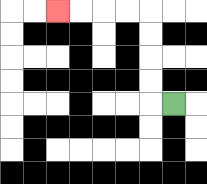{'start': '[7, 4]', 'end': '[2, 0]', 'path_directions': 'L,U,U,U,U,L,L,L,L', 'path_coordinates': '[[7, 4], [6, 4], [6, 3], [6, 2], [6, 1], [6, 0], [5, 0], [4, 0], [3, 0], [2, 0]]'}